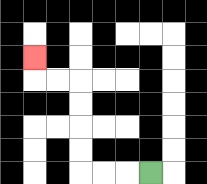{'start': '[6, 7]', 'end': '[1, 2]', 'path_directions': 'L,L,L,U,U,U,U,L,L,U', 'path_coordinates': '[[6, 7], [5, 7], [4, 7], [3, 7], [3, 6], [3, 5], [3, 4], [3, 3], [2, 3], [1, 3], [1, 2]]'}